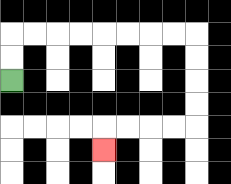{'start': '[0, 3]', 'end': '[4, 6]', 'path_directions': 'U,U,R,R,R,R,R,R,R,R,D,D,D,D,L,L,L,L,D', 'path_coordinates': '[[0, 3], [0, 2], [0, 1], [1, 1], [2, 1], [3, 1], [4, 1], [5, 1], [6, 1], [7, 1], [8, 1], [8, 2], [8, 3], [8, 4], [8, 5], [7, 5], [6, 5], [5, 5], [4, 5], [4, 6]]'}